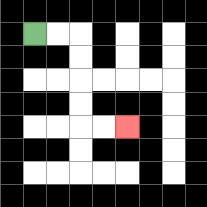{'start': '[1, 1]', 'end': '[5, 5]', 'path_directions': 'R,R,D,D,D,D,R,R', 'path_coordinates': '[[1, 1], [2, 1], [3, 1], [3, 2], [3, 3], [3, 4], [3, 5], [4, 5], [5, 5]]'}